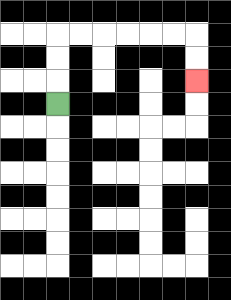{'start': '[2, 4]', 'end': '[8, 3]', 'path_directions': 'U,U,U,R,R,R,R,R,R,D,D', 'path_coordinates': '[[2, 4], [2, 3], [2, 2], [2, 1], [3, 1], [4, 1], [5, 1], [6, 1], [7, 1], [8, 1], [8, 2], [8, 3]]'}